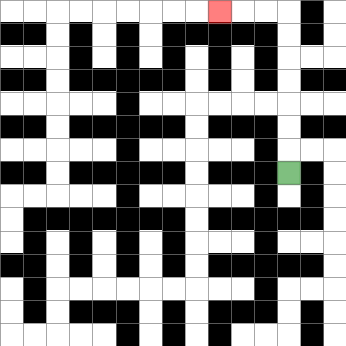{'start': '[12, 7]', 'end': '[9, 0]', 'path_directions': 'U,U,U,U,U,U,U,L,L,L', 'path_coordinates': '[[12, 7], [12, 6], [12, 5], [12, 4], [12, 3], [12, 2], [12, 1], [12, 0], [11, 0], [10, 0], [9, 0]]'}